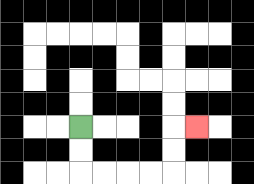{'start': '[3, 5]', 'end': '[8, 5]', 'path_directions': 'D,D,R,R,R,R,U,U,R', 'path_coordinates': '[[3, 5], [3, 6], [3, 7], [4, 7], [5, 7], [6, 7], [7, 7], [7, 6], [7, 5], [8, 5]]'}